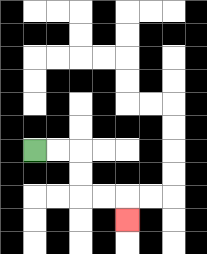{'start': '[1, 6]', 'end': '[5, 9]', 'path_directions': 'R,R,D,D,R,R,D', 'path_coordinates': '[[1, 6], [2, 6], [3, 6], [3, 7], [3, 8], [4, 8], [5, 8], [5, 9]]'}